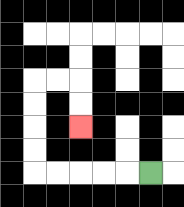{'start': '[6, 7]', 'end': '[3, 5]', 'path_directions': 'L,L,L,L,L,U,U,U,U,R,R,D,D', 'path_coordinates': '[[6, 7], [5, 7], [4, 7], [3, 7], [2, 7], [1, 7], [1, 6], [1, 5], [1, 4], [1, 3], [2, 3], [3, 3], [3, 4], [3, 5]]'}